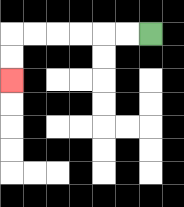{'start': '[6, 1]', 'end': '[0, 3]', 'path_directions': 'L,L,L,L,L,L,D,D', 'path_coordinates': '[[6, 1], [5, 1], [4, 1], [3, 1], [2, 1], [1, 1], [0, 1], [0, 2], [0, 3]]'}